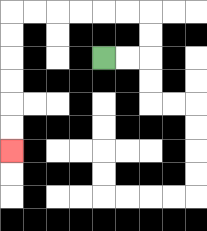{'start': '[4, 2]', 'end': '[0, 6]', 'path_directions': 'R,R,U,U,L,L,L,L,L,L,D,D,D,D,D,D', 'path_coordinates': '[[4, 2], [5, 2], [6, 2], [6, 1], [6, 0], [5, 0], [4, 0], [3, 0], [2, 0], [1, 0], [0, 0], [0, 1], [0, 2], [0, 3], [0, 4], [0, 5], [0, 6]]'}